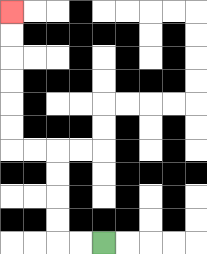{'start': '[4, 10]', 'end': '[0, 0]', 'path_directions': 'L,L,U,U,U,U,L,L,U,U,U,U,U,U', 'path_coordinates': '[[4, 10], [3, 10], [2, 10], [2, 9], [2, 8], [2, 7], [2, 6], [1, 6], [0, 6], [0, 5], [0, 4], [0, 3], [0, 2], [0, 1], [0, 0]]'}